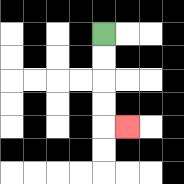{'start': '[4, 1]', 'end': '[5, 5]', 'path_directions': 'D,D,D,D,R', 'path_coordinates': '[[4, 1], [4, 2], [4, 3], [4, 4], [4, 5], [5, 5]]'}